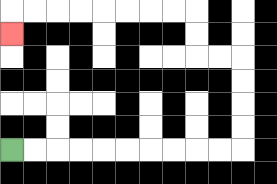{'start': '[0, 6]', 'end': '[0, 1]', 'path_directions': 'R,R,R,R,R,R,R,R,R,R,U,U,U,U,L,L,U,U,L,L,L,L,L,L,L,L,D', 'path_coordinates': '[[0, 6], [1, 6], [2, 6], [3, 6], [4, 6], [5, 6], [6, 6], [7, 6], [8, 6], [9, 6], [10, 6], [10, 5], [10, 4], [10, 3], [10, 2], [9, 2], [8, 2], [8, 1], [8, 0], [7, 0], [6, 0], [5, 0], [4, 0], [3, 0], [2, 0], [1, 0], [0, 0], [0, 1]]'}